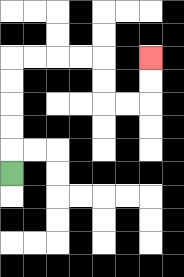{'start': '[0, 7]', 'end': '[6, 2]', 'path_directions': 'U,U,U,U,U,R,R,R,R,D,D,R,R,U,U', 'path_coordinates': '[[0, 7], [0, 6], [0, 5], [0, 4], [0, 3], [0, 2], [1, 2], [2, 2], [3, 2], [4, 2], [4, 3], [4, 4], [5, 4], [6, 4], [6, 3], [6, 2]]'}